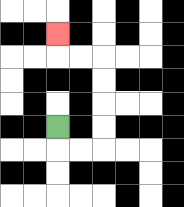{'start': '[2, 5]', 'end': '[2, 1]', 'path_directions': 'D,R,R,U,U,U,U,L,L,U', 'path_coordinates': '[[2, 5], [2, 6], [3, 6], [4, 6], [4, 5], [4, 4], [4, 3], [4, 2], [3, 2], [2, 2], [2, 1]]'}